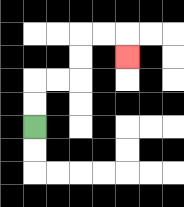{'start': '[1, 5]', 'end': '[5, 2]', 'path_directions': 'U,U,R,R,U,U,R,R,D', 'path_coordinates': '[[1, 5], [1, 4], [1, 3], [2, 3], [3, 3], [3, 2], [3, 1], [4, 1], [5, 1], [5, 2]]'}